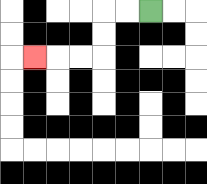{'start': '[6, 0]', 'end': '[1, 2]', 'path_directions': 'L,L,D,D,L,L,L', 'path_coordinates': '[[6, 0], [5, 0], [4, 0], [4, 1], [4, 2], [3, 2], [2, 2], [1, 2]]'}